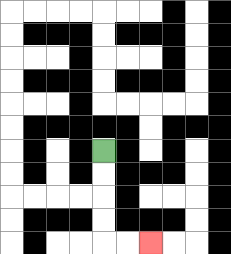{'start': '[4, 6]', 'end': '[6, 10]', 'path_directions': 'D,D,D,D,R,R', 'path_coordinates': '[[4, 6], [4, 7], [4, 8], [4, 9], [4, 10], [5, 10], [6, 10]]'}